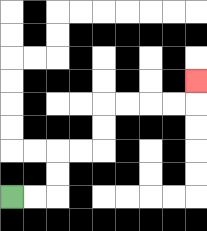{'start': '[0, 8]', 'end': '[8, 3]', 'path_directions': 'R,R,U,U,R,R,U,U,R,R,R,R,U', 'path_coordinates': '[[0, 8], [1, 8], [2, 8], [2, 7], [2, 6], [3, 6], [4, 6], [4, 5], [4, 4], [5, 4], [6, 4], [7, 4], [8, 4], [8, 3]]'}